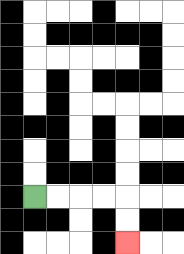{'start': '[1, 8]', 'end': '[5, 10]', 'path_directions': 'R,R,R,R,D,D', 'path_coordinates': '[[1, 8], [2, 8], [3, 8], [4, 8], [5, 8], [5, 9], [5, 10]]'}